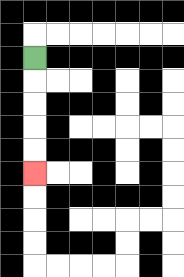{'start': '[1, 2]', 'end': '[1, 7]', 'path_directions': 'D,D,D,D,D', 'path_coordinates': '[[1, 2], [1, 3], [1, 4], [1, 5], [1, 6], [1, 7]]'}